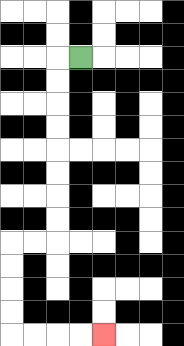{'start': '[3, 2]', 'end': '[4, 14]', 'path_directions': 'L,D,D,D,D,D,D,D,D,L,L,D,D,D,D,R,R,R,R', 'path_coordinates': '[[3, 2], [2, 2], [2, 3], [2, 4], [2, 5], [2, 6], [2, 7], [2, 8], [2, 9], [2, 10], [1, 10], [0, 10], [0, 11], [0, 12], [0, 13], [0, 14], [1, 14], [2, 14], [3, 14], [4, 14]]'}